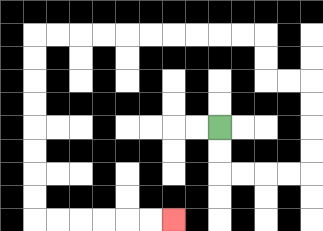{'start': '[9, 5]', 'end': '[7, 9]', 'path_directions': 'D,D,R,R,R,R,U,U,U,U,L,L,U,U,L,L,L,L,L,L,L,L,L,L,D,D,D,D,D,D,D,D,R,R,R,R,R,R', 'path_coordinates': '[[9, 5], [9, 6], [9, 7], [10, 7], [11, 7], [12, 7], [13, 7], [13, 6], [13, 5], [13, 4], [13, 3], [12, 3], [11, 3], [11, 2], [11, 1], [10, 1], [9, 1], [8, 1], [7, 1], [6, 1], [5, 1], [4, 1], [3, 1], [2, 1], [1, 1], [1, 2], [1, 3], [1, 4], [1, 5], [1, 6], [1, 7], [1, 8], [1, 9], [2, 9], [3, 9], [4, 9], [5, 9], [6, 9], [7, 9]]'}